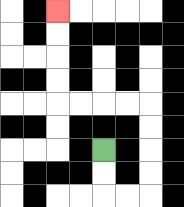{'start': '[4, 6]', 'end': '[2, 0]', 'path_directions': 'D,D,R,R,U,U,U,U,L,L,L,L,U,U,U,U', 'path_coordinates': '[[4, 6], [4, 7], [4, 8], [5, 8], [6, 8], [6, 7], [6, 6], [6, 5], [6, 4], [5, 4], [4, 4], [3, 4], [2, 4], [2, 3], [2, 2], [2, 1], [2, 0]]'}